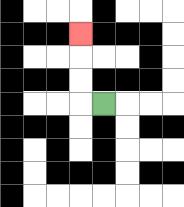{'start': '[4, 4]', 'end': '[3, 1]', 'path_directions': 'L,U,U,U', 'path_coordinates': '[[4, 4], [3, 4], [3, 3], [3, 2], [3, 1]]'}